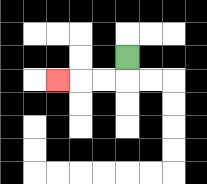{'start': '[5, 2]', 'end': '[2, 3]', 'path_directions': 'D,L,L,L', 'path_coordinates': '[[5, 2], [5, 3], [4, 3], [3, 3], [2, 3]]'}